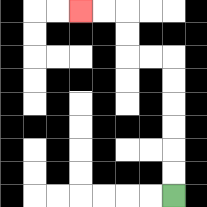{'start': '[7, 8]', 'end': '[3, 0]', 'path_directions': 'U,U,U,U,U,U,L,L,U,U,L,L', 'path_coordinates': '[[7, 8], [7, 7], [7, 6], [7, 5], [7, 4], [7, 3], [7, 2], [6, 2], [5, 2], [5, 1], [5, 0], [4, 0], [3, 0]]'}